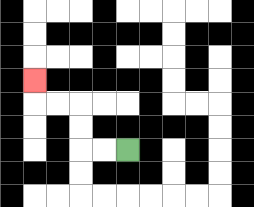{'start': '[5, 6]', 'end': '[1, 3]', 'path_directions': 'L,L,U,U,L,L,U', 'path_coordinates': '[[5, 6], [4, 6], [3, 6], [3, 5], [3, 4], [2, 4], [1, 4], [1, 3]]'}